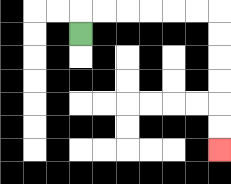{'start': '[3, 1]', 'end': '[9, 6]', 'path_directions': 'U,R,R,R,R,R,R,D,D,D,D,D,D', 'path_coordinates': '[[3, 1], [3, 0], [4, 0], [5, 0], [6, 0], [7, 0], [8, 0], [9, 0], [9, 1], [9, 2], [9, 3], [9, 4], [9, 5], [9, 6]]'}